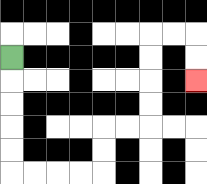{'start': '[0, 2]', 'end': '[8, 3]', 'path_directions': 'D,D,D,D,D,R,R,R,R,U,U,R,R,U,U,U,U,R,R,D,D', 'path_coordinates': '[[0, 2], [0, 3], [0, 4], [0, 5], [0, 6], [0, 7], [1, 7], [2, 7], [3, 7], [4, 7], [4, 6], [4, 5], [5, 5], [6, 5], [6, 4], [6, 3], [6, 2], [6, 1], [7, 1], [8, 1], [8, 2], [8, 3]]'}